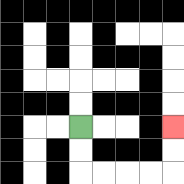{'start': '[3, 5]', 'end': '[7, 5]', 'path_directions': 'D,D,R,R,R,R,U,U', 'path_coordinates': '[[3, 5], [3, 6], [3, 7], [4, 7], [5, 7], [6, 7], [7, 7], [7, 6], [7, 5]]'}